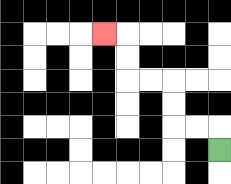{'start': '[9, 6]', 'end': '[4, 1]', 'path_directions': 'U,L,L,U,U,L,L,U,U,L', 'path_coordinates': '[[9, 6], [9, 5], [8, 5], [7, 5], [7, 4], [7, 3], [6, 3], [5, 3], [5, 2], [5, 1], [4, 1]]'}